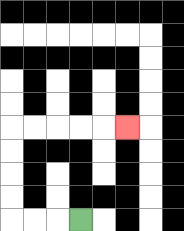{'start': '[3, 9]', 'end': '[5, 5]', 'path_directions': 'L,L,L,U,U,U,U,R,R,R,R,R', 'path_coordinates': '[[3, 9], [2, 9], [1, 9], [0, 9], [0, 8], [0, 7], [0, 6], [0, 5], [1, 5], [2, 5], [3, 5], [4, 5], [5, 5]]'}